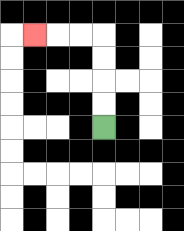{'start': '[4, 5]', 'end': '[1, 1]', 'path_directions': 'U,U,U,U,L,L,L', 'path_coordinates': '[[4, 5], [4, 4], [4, 3], [4, 2], [4, 1], [3, 1], [2, 1], [1, 1]]'}